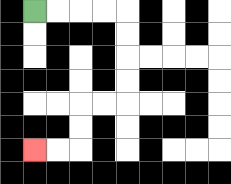{'start': '[1, 0]', 'end': '[1, 6]', 'path_directions': 'R,R,R,R,D,D,D,D,L,L,D,D,L,L', 'path_coordinates': '[[1, 0], [2, 0], [3, 0], [4, 0], [5, 0], [5, 1], [5, 2], [5, 3], [5, 4], [4, 4], [3, 4], [3, 5], [3, 6], [2, 6], [1, 6]]'}